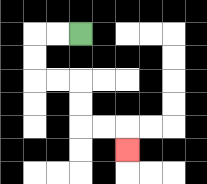{'start': '[3, 1]', 'end': '[5, 6]', 'path_directions': 'L,L,D,D,R,R,D,D,R,R,D', 'path_coordinates': '[[3, 1], [2, 1], [1, 1], [1, 2], [1, 3], [2, 3], [3, 3], [3, 4], [3, 5], [4, 5], [5, 5], [5, 6]]'}